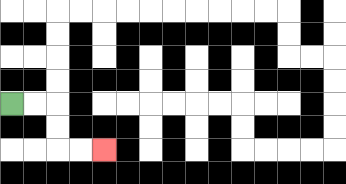{'start': '[0, 4]', 'end': '[4, 6]', 'path_directions': 'R,R,D,D,R,R', 'path_coordinates': '[[0, 4], [1, 4], [2, 4], [2, 5], [2, 6], [3, 6], [4, 6]]'}